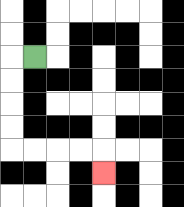{'start': '[1, 2]', 'end': '[4, 7]', 'path_directions': 'L,D,D,D,D,R,R,R,R,D', 'path_coordinates': '[[1, 2], [0, 2], [0, 3], [0, 4], [0, 5], [0, 6], [1, 6], [2, 6], [3, 6], [4, 6], [4, 7]]'}